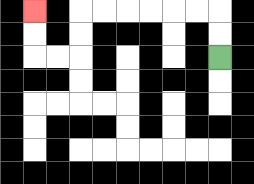{'start': '[9, 2]', 'end': '[1, 0]', 'path_directions': 'U,U,L,L,L,L,L,L,D,D,L,L,U,U', 'path_coordinates': '[[9, 2], [9, 1], [9, 0], [8, 0], [7, 0], [6, 0], [5, 0], [4, 0], [3, 0], [3, 1], [3, 2], [2, 2], [1, 2], [1, 1], [1, 0]]'}